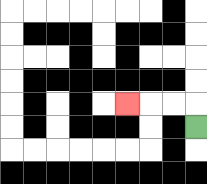{'start': '[8, 5]', 'end': '[5, 4]', 'path_directions': 'U,L,L,L', 'path_coordinates': '[[8, 5], [8, 4], [7, 4], [6, 4], [5, 4]]'}